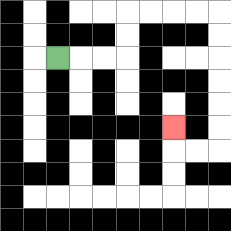{'start': '[2, 2]', 'end': '[7, 5]', 'path_directions': 'R,R,R,U,U,R,R,R,R,D,D,D,D,D,D,L,L,U', 'path_coordinates': '[[2, 2], [3, 2], [4, 2], [5, 2], [5, 1], [5, 0], [6, 0], [7, 0], [8, 0], [9, 0], [9, 1], [9, 2], [9, 3], [9, 4], [9, 5], [9, 6], [8, 6], [7, 6], [7, 5]]'}